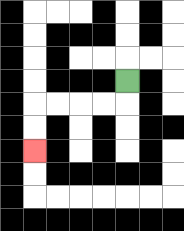{'start': '[5, 3]', 'end': '[1, 6]', 'path_directions': 'D,L,L,L,L,D,D', 'path_coordinates': '[[5, 3], [5, 4], [4, 4], [3, 4], [2, 4], [1, 4], [1, 5], [1, 6]]'}